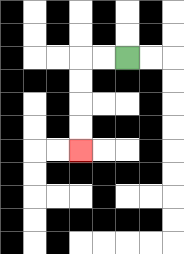{'start': '[5, 2]', 'end': '[3, 6]', 'path_directions': 'L,L,D,D,D,D', 'path_coordinates': '[[5, 2], [4, 2], [3, 2], [3, 3], [3, 4], [3, 5], [3, 6]]'}